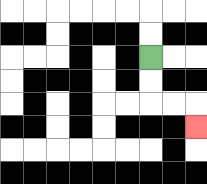{'start': '[6, 2]', 'end': '[8, 5]', 'path_directions': 'D,D,R,R,D', 'path_coordinates': '[[6, 2], [6, 3], [6, 4], [7, 4], [8, 4], [8, 5]]'}